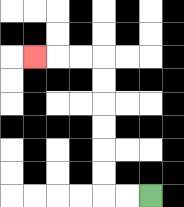{'start': '[6, 8]', 'end': '[1, 2]', 'path_directions': 'L,L,U,U,U,U,U,U,L,L,L', 'path_coordinates': '[[6, 8], [5, 8], [4, 8], [4, 7], [4, 6], [4, 5], [4, 4], [4, 3], [4, 2], [3, 2], [2, 2], [1, 2]]'}